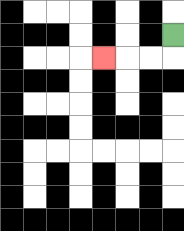{'start': '[7, 1]', 'end': '[4, 2]', 'path_directions': 'D,L,L,L', 'path_coordinates': '[[7, 1], [7, 2], [6, 2], [5, 2], [4, 2]]'}